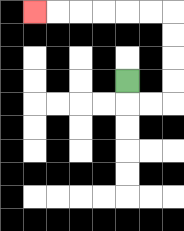{'start': '[5, 3]', 'end': '[1, 0]', 'path_directions': 'D,R,R,U,U,U,U,L,L,L,L,L,L', 'path_coordinates': '[[5, 3], [5, 4], [6, 4], [7, 4], [7, 3], [7, 2], [7, 1], [7, 0], [6, 0], [5, 0], [4, 0], [3, 0], [2, 0], [1, 0]]'}